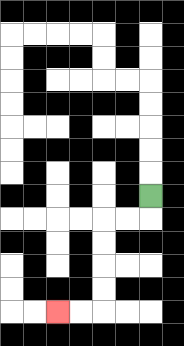{'start': '[6, 8]', 'end': '[2, 13]', 'path_directions': 'D,L,L,D,D,D,D,L,L', 'path_coordinates': '[[6, 8], [6, 9], [5, 9], [4, 9], [4, 10], [4, 11], [4, 12], [4, 13], [3, 13], [2, 13]]'}